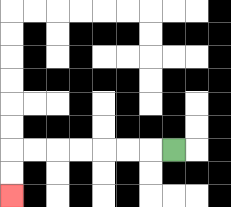{'start': '[7, 6]', 'end': '[0, 8]', 'path_directions': 'L,L,L,L,L,L,L,D,D', 'path_coordinates': '[[7, 6], [6, 6], [5, 6], [4, 6], [3, 6], [2, 6], [1, 6], [0, 6], [0, 7], [0, 8]]'}